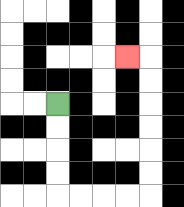{'start': '[2, 4]', 'end': '[5, 2]', 'path_directions': 'D,D,D,D,R,R,R,R,U,U,U,U,U,U,L', 'path_coordinates': '[[2, 4], [2, 5], [2, 6], [2, 7], [2, 8], [3, 8], [4, 8], [5, 8], [6, 8], [6, 7], [6, 6], [6, 5], [6, 4], [6, 3], [6, 2], [5, 2]]'}